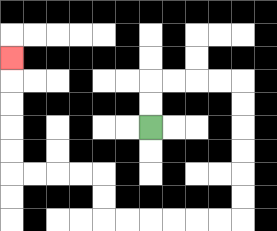{'start': '[6, 5]', 'end': '[0, 2]', 'path_directions': 'U,U,R,R,R,R,D,D,D,D,D,D,L,L,L,L,L,L,U,U,L,L,L,L,U,U,U,U,U', 'path_coordinates': '[[6, 5], [6, 4], [6, 3], [7, 3], [8, 3], [9, 3], [10, 3], [10, 4], [10, 5], [10, 6], [10, 7], [10, 8], [10, 9], [9, 9], [8, 9], [7, 9], [6, 9], [5, 9], [4, 9], [4, 8], [4, 7], [3, 7], [2, 7], [1, 7], [0, 7], [0, 6], [0, 5], [0, 4], [0, 3], [0, 2]]'}